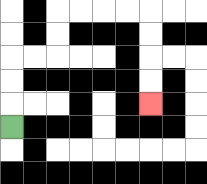{'start': '[0, 5]', 'end': '[6, 4]', 'path_directions': 'U,U,U,R,R,U,U,R,R,R,R,D,D,D,D', 'path_coordinates': '[[0, 5], [0, 4], [0, 3], [0, 2], [1, 2], [2, 2], [2, 1], [2, 0], [3, 0], [4, 0], [5, 0], [6, 0], [6, 1], [6, 2], [6, 3], [6, 4]]'}